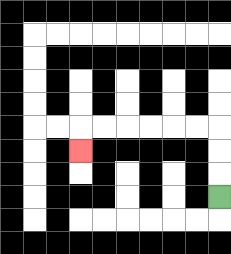{'start': '[9, 8]', 'end': '[3, 6]', 'path_directions': 'U,U,U,L,L,L,L,L,L,D', 'path_coordinates': '[[9, 8], [9, 7], [9, 6], [9, 5], [8, 5], [7, 5], [6, 5], [5, 5], [4, 5], [3, 5], [3, 6]]'}